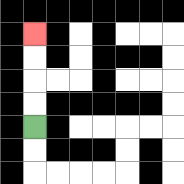{'start': '[1, 5]', 'end': '[1, 1]', 'path_directions': 'U,U,U,U', 'path_coordinates': '[[1, 5], [1, 4], [1, 3], [1, 2], [1, 1]]'}